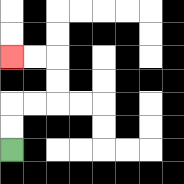{'start': '[0, 6]', 'end': '[0, 2]', 'path_directions': 'U,U,R,R,U,U,L,L', 'path_coordinates': '[[0, 6], [0, 5], [0, 4], [1, 4], [2, 4], [2, 3], [2, 2], [1, 2], [0, 2]]'}